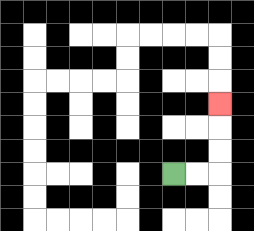{'start': '[7, 7]', 'end': '[9, 4]', 'path_directions': 'R,R,U,U,U', 'path_coordinates': '[[7, 7], [8, 7], [9, 7], [9, 6], [9, 5], [9, 4]]'}